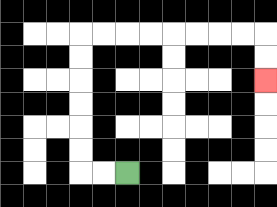{'start': '[5, 7]', 'end': '[11, 3]', 'path_directions': 'L,L,U,U,U,U,U,U,R,R,R,R,R,R,R,R,D,D', 'path_coordinates': '[[5, 7], [4, 7], [3, 7], [3, 6], [3, 5], [3, 4], [3, 3], [3, 2], [3, 1], [4, 1], [5, 1], [6, 1], [7, 1], [8, 1], [9, 1], [10, 1], [11, 1], [11, 2], [11, 3]]'}